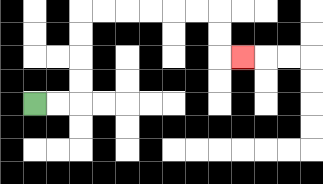{'start': '[1, 4]', 'end': '[10, 2]', 'path_directions': 'R,R,U,U,U,U,R,R,R,R,R,R,D,D,R', 'path_coordinates': '[[1, 4], [2, 4], [3, 4], [3, 3], [3, 2], [3, 1], [3, 0], [4, 0], [5, 0], [6, 0], [7, 0], [8, 0], [9, 0], [9, 1], [9, 2], [10, 2]]'}